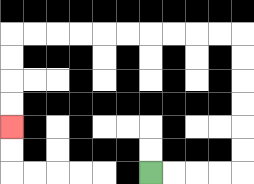{'start': '[6, 7]', 'end': '[0, 5]', 'path_directions': 'R,R,R,R,U,U,U,U,U,U,L,L,L,L,L,L,L,L,L,L,D,D,D,D', 'path_coordinates': '[[6, 7], [7, 7], [8, 7], [9, 7], [10, 7], [10, 6], [10, 5], [10, 4], [10, 3], [10, 2], [10, 1], [9, 1], [8, 1], [7, 1], [6, 1], [5, 1], [4, 1], [3, 1], [2, 1], [1, 1], [0, 1], [0, 2], [0, 3], [0, 4], [0, 5]]'}